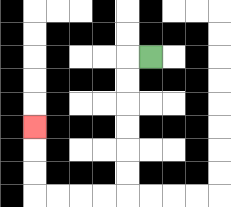{'start': '[6, 2]', 'end': '[1, 5]', 'path_directions': 'L,D,D,D,D,D,D,L,L,L,L,U,U,U', 'path_coordinates': '[[6, 2], [5, 2], [5, 3], [5, 4], [5, 5], [5, 6], [5, 7], [5, 8], [4, 8], [3, 8], [2, 8], [1, 8], [1, 7], [1, 6], [1, 5]]'}